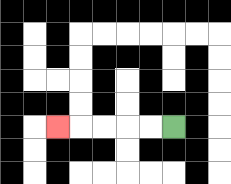{'start': '[7, 5]', 'end': '[2, 5]', 'path_directions': 'L,L,L,L,L', 'path_coordinates': '[[7, 5], [6, 5], [5, 5], [4, 5], [3, 5], [2, 5]]'}